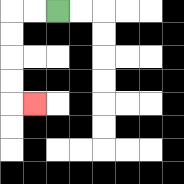{'start': '[2, 0]', 'end': '[1, 4]', 'path_directions': 'L,L,D,D,D,D,R', 'path_coordinates': '[[2, 0], [1, 0], [0, 0], [0, 1], [0, 2], [0, 3], [0, 4], [1, 4]]'}